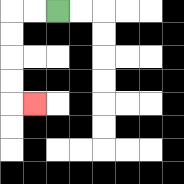{'start': '[2, 0]', 'end': '[1, 4]', 'path_directions': 'L,L,D,D,D,D,R', 'path_coordinates': '[[2, 0], [1, 0], [0, 0], [0, 1], [0, 2], [0, 3], [0, 4], [1, 4]]'}